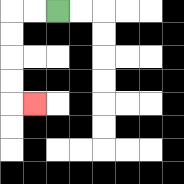{'start': '[2, 0]', 'end': '[1, 4]', 'path_directions': 'L,L,D,D,D,D,R', 'path_coordinates': '[[2, 0], [1, 0], [0, 0], [0, 1], [0, 2], [0, 3], [0, 4], [1, 4]]'}